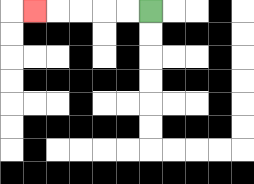{'start': '[6, 0]', 'end': '[1, 0]', 'path_directions': 'L,L,L,L,L', 'path_coordinates': '[[6, 0], [5, 0], [4, 0], [3, 0], [2, 0], [1, 0]]'}